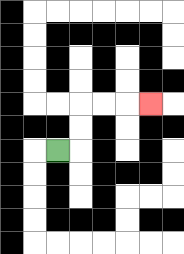{'start': '[2, 6]', 'end': '[6, 4]', 'path_directions': 'R,U,U,R,R,R', 'path_coordinates': '[[2, 6], [3, 6], [3, 5], [3, 4], [4, 4], [5, 4], [6, 4]]'}